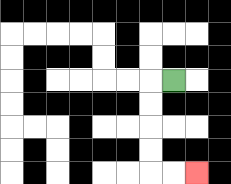{'start': '[7, 3]', 'end': '[8, 7]', 'path_directions': 'L,D,D,D,D,R,R', 'path_coordinates': '[[7, 3], [6, 3], [6, 4], [6, 5], [6, 6], [6, 7], [7, 7], [8, 7]]'}